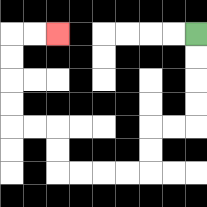{'start': '[8, 1]', 'end': '[2, 1]', 'path_directions': 'D,D,D,D,L,L,D,D,L,L,L,L,U,U,L,L,U,U,U,U,R,R', 'path_coordinates': '[[8, 1], [8, 2], [8, 3], [8, 4], [8, 5], [7, 5], [6, 5], [6, 6], [6, 7], [5, 7], [4, 7], [3, 7], [2, 7], [2, 6], [2, 5], [1, 5], [0, 5], [0, 4], [0, 3], [0, 2], [0, 1], [1, 1], [2, 1]]'}